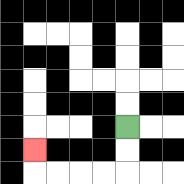{'start': '[5, 5]', 'end': '[1, 6]', 'path_directions': 'D,D,L,L,L,L,U', 'path_coordinates': '[[5, 5], [5, 6], [5, 7], [4, 7], [3, 7], [2, 7], [1, 7], [1, 6]]'}